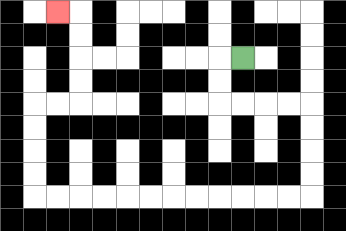{'start': '[10, 2]', 'end': '[2, 0]', 'path_directions': 'L,D,D,R,R,R,R,D,D,D,D,L,L,L,L,L,L,L,L,L,L,L,L,U,U,U,U,R,R,U,U,U,U,L', 'path_coordinates': '[[10, 2], [9, 2], [9, 3], [9, 4], [10, 4], [11, 4], [12, 4], [13, 4], [13, 5], [13, 6], [13, 7], [13, 8], [12, 8], [11, 8], [10, 8], [9, 8], [8, 8], [7, 8], [6, 8], [5, 8], [4, 8], [3, 8], [2, 8], [1, 8], [1, 7], [1, 6], [1, 5], [1, 4], [2, 4], [3, 4], [3, 3], [3, 2], [3, 1], [3, 0], [2, 0]]'}